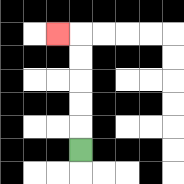{'start': '[3, 6]', 'end': '[2, 1]', 'path_directions': 'U,U,U,U,U,L', 'path_coordinates': '[[3, 6], [3, 5], [3, 4], [3, 3], [3, 2], [3, 1], [2, 1]]'}